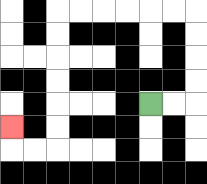{'start': '[6, 4]', 'end': '[0, 5]', 'path_directions': 'R,R,U,U,U,U,L,L,L,L,L,L,D,D,D,D,D,D,L,L,U', 'path_coordinates': '[[6, 4], [7, 4], [8, 4], [8, 3], [8, 2], [8, 1], [8, 0], [7, 0], [6, 0], [5, 0], [4, 0], [3, 0], [2, 0], [2, 1], [2, 2], [2, 3], [2, 4], [2, 5], [2, 6], [1, 6], [0, 6], [0, 5]]'}